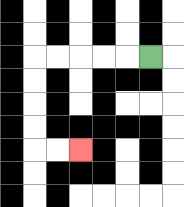{'start': '[6, 2]', 'end': '[3, 6]', 'path_directions': 'L,L,L,L,L,D,D,D,D,R,R', 'path_coordinates': '[[6, 2], [5, 2], [4, 2], [3, 2], [2, 2], [1, 2], [1, 3], [1, 4], [1, 5], [1, 6], [2, 6], [3, 6]]'}